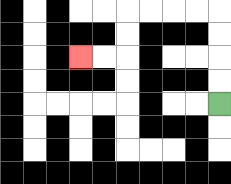{'start': '[9, 4]', 'end': '[3, 2]', 'path_directions': 'U,U,U,U,L,L,L,L,D,D,L,L', 'path_coordinates': '[[9, 4], [9, 3], [9, 2], [9, 1], [9, 0], [8, 0], [7, 0], [6, 0], [5, 0], [5, 1], [5, 2], [4, 2], [3, 2]]'}